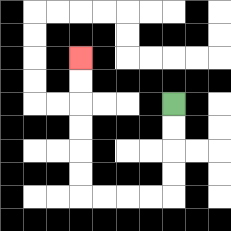{'start': '[7, 4]', 'end': '[3, 2]', 'path_directions': 'D,D,D,D,L,L,L,L,U,U,U,U,U,U', 'path_coordinates': '[[7, 4], [7, 5], [7, 6], [7, 7], [7, 8], [6, 8], [5, 8], [4, 8], [3, 8], [3, 7], [3, 6], [3, 5], [3, 4], [3, 3], [3, 2]]'}